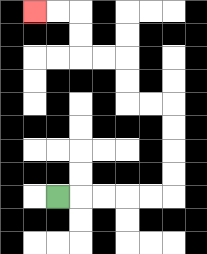{'start': '[2, 8]', 'end': '[1, 0]', 'path_directions': 'R,R,R,R,R,U,U,U,U,L,L,U,U,L,L,U,U,L,L', 'path_coordinates': '[[2, 8], [3, 8], [4, 8], [5, 8], [6, 8], [7, 8], [7, 7], [7, 6], [7, 5], [7, 4], [6, 4], [5, 4], [5, 3], [5, 2], [4, 2], [3, 2], [3, 1], [3, 0], [2, 0], [1, 0]]'}